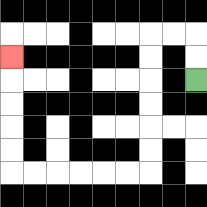{'start': '[8, 3]', 'end': '[0, 2]', 'path_directions': 'U,U,L,L,D,D,D,D,D,D,L,L,L,L,L,L,U,U,U,U,U', 'path_coordinates': '[[8, 3], [8, 2], [8, 1], [7, 1], [6, 1], [6, 2], [6, 3], [6, 4], [6, 5], [6, 6], [6, 7], [5, 7], [4, 7], [3, 7], [2, 7], [1, 7], [0, 7], [0, 6], [0, 5], [0, 4], [0, 3], [0, 2]]'}